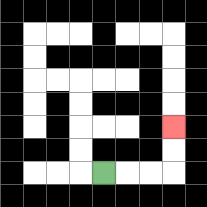{'start': '[4, 7]', 'end': '[7, 5]', 'path_directions': 'R,R,R,U,U', 'path_coordinates': '[[4, 7], [5, 7], [6, 7], [7, 7], [7, 6], [7, 5]]'}